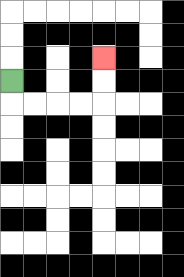{'start': '[0, 3]', 'end': '[4, 2]', 'path_directions': 'D,R,R,R,R,U,U', 'path_coordinates': '[[0, 3], [0, 4], [1, 4], [2, 4], [3, 4], [4, 4], [4, 3], [4, 2]]'}